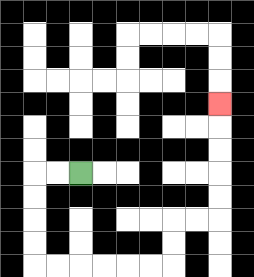{'start': '[3, 7]', 'end': '[9, 4]', 'path_directions': 'L,L,D,D,D,D,R,R,R,R,R,R,U,U,R,R,U,U,U,U,U', 'path_coordinates': '[[3, 7], [2, 7], [1, 7], [1, 8], [1, 9], [1, 10], [1, 11], [2, 11], [3, 11], [4, 11], [5, 11], [6, 11], [7, 11], [7, 10], [7, 9], [8, 9], [9, 9], [9, 8], [9, 7], [9, 6], [9, 5], [9, 4]]'}